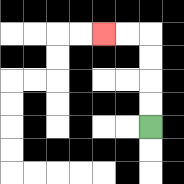{'start': '[6, 5]', 'end': '[4, 1]', 'path_directions': 'U,U,U,U,L,L', 'path_coordinates': '[[6, 5], [6, 4], [6, 3], [6, 2], [6, 1], [5, 1], [4, 1]]'}